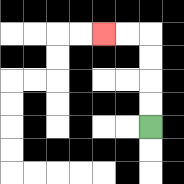{'start': '[6, 5]', 'end': '[4, 1]', 'path_directions': 'U,U,U,U,L,L', 'path_coordinates': '[[6, 5], [6, 4], [6, 3], [6, 2], [6, 1], [5, 1], [4, 1]]'}